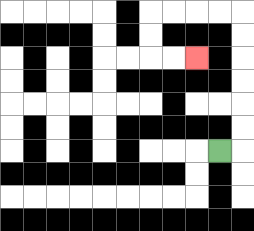{'start': '[9, 6]', 'end': '[8, 2]', 'path_directions': 'R,U,U,U,U,U,U,L,L,L,L,D,D,R,R', 'path_coordinates': '[[9, 6], [10, 6], [10, 5], [10, 4], [10, 3], [10, 2], [10, 1], [10, 0], [9, 0], [8, 0], [7, 0], [6, 0], [6, 1], [6, 2], [7, 2], [8, 2]]'}